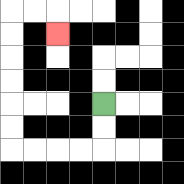{'start': '[4, 4]', 'end': '[2, 1]', 'path_directions': 'D,D,L,L,L,L,U,U,U,U,U,U,R,R,D', 'path_coordinates': '[[4, 4], [4, 5], [4, 6], [3, 6], [2, 6], [1, 6], [0, 6], [0, 5], [0, 4], [0, 3], [0, 2], [0, 1], [0, 0], [1, 0], [2, 0], [2, 1]]'}